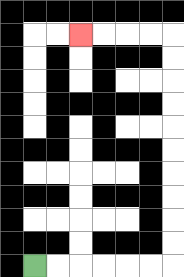{'start': '[1, 11]', 'end': '[3, 1]', 'path_directions': 'R,R,R,R,R,R,U,U,U,U,U,U,U,U,U,U,L,L,L,L', 'path_coordinates': '[[1, 11], [2, 11], [3, 11], [4, 11], [5, 11], [6, 11], [7, 11], [7, 10], [7, 9], [7, 8], [7, 7], [7, 6], [7, 5], [7, 4], [7, 3], [7, 2], [7, 1], [6, 1], [5, 1], [4, 1], [3, 1]]'}